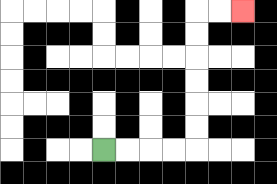{'start': '[4, 6]', 'end': '[10, 0]', 'path_directions': 'R,R,R,R,U,U,U,U,U,U,R,R', 'path_coordinates': '[[4, 6], [5, 6], [6, 6], [7, 6], [8, 6], [8, 5], [8, 4], [8, 3], [8, 2], [8, 1], [8, 0], [9, 0], [10, 0]]'}